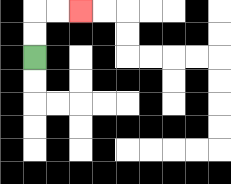{'start': '[1, 2]', 'end': '[3, 0]', 'path_directions': 'U,U,R,R', 'path_coordinates': '[[1, 2], [1, 1], [1, 0], [2, 0], [3, 0]]'}